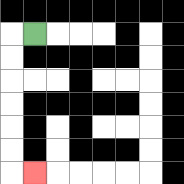{'start': '[1, 1]', 'end': '[1, 7]', 'path_directions': 'L,D,D,D,D,D,D,R', 'path_coordinates': '[[1, 1], [0, 1], [0, 2], [0, 3], [0, 4], [0, 5], [0, 6], [0, 7], [1, 7]]'}